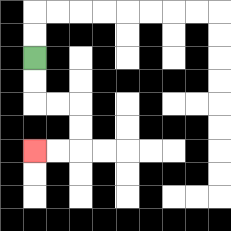{'start': '[1, 2]', 'end': '[1, 6]', 'path_directions': 'D,D,R,R,D,D,L,L', 'path_coordinates': '[[1, 2], [1, 3], [1, 4], [2, 4], [3, 4], [3, 5], [3, 6], [2, 6], [1, 6]]'}